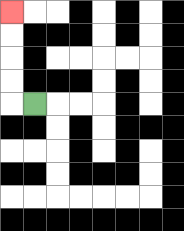{'start': '[1, 4]', 'end': '[0, 0]', 'path_directions': 'L,U,U,U,U', 'path_coordinates': '[[1, 4], [0, 4], [0, 3], [0, 2], [0, 1], [0, 0]]'}